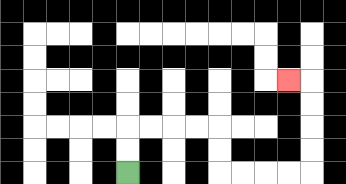{'start': '[5, 7]', 'end': '[12, 3]', 'path_directions': 'U,U,R,R,R,R,D,D,R,R,R,R,U,U,U,U,L', 'path_coordinates': '[[5, 7], [5, 6], [5, 5], [6, 5], [7, 5], [8, 5], [9, 5], [9, 6], [9, 7], [10, 7], [11, 7], [12, 7], [13, 7], [13, 6], [13, 5], [13, 4], [13, 3], [12, 3]]'}